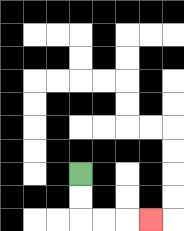{'start': '[3, 7]', 'end': '[6, 9]', 'path_directions': 'D,D,R,R,R', 'path_coordinates': '[[3, 7], [3, 8], [3, 9], [4, 9], [5, 9], [6, 9]]'}